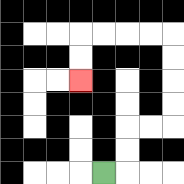{'start': '[4, 7]', 'end': '[3, 3]', 'path_directions': 'R,U,U,R,R,U,U,U,U,L,L,L,L,D,D', 'path_coordinates': '[[4, 7], [5, 7], [5, 6], [5, 5], [6, 5], [7, 5], [7, 4], [7, 3], [7, 2], [7, 1], [6, 1], [5, 1], [4, 1], [3, 1], [3, 2], [3, 3]]'}